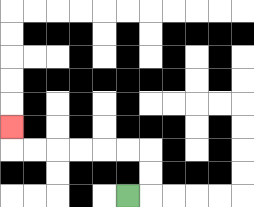{'start': '[5, 8]', 'end': '[0, 5]', 'path_directions': 'R,U,U,L,L,L,L,L,L,U', 'path_coordinates': '[[5, 8], [6, 8], [6, 7], [6, 6], [5, 6], [4, 6], [3, 6], [2, 6], [1, 6], [0, 6], [0, 5]]'}